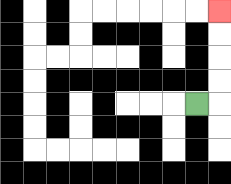{'start': '[8, 4]', 'end': '[9, 0]', 'path_directions': 'R,U,U,U,U', 'path_coordinates': '[[8, 4], [9, 4], [9, 3], [9, 2], [9, 1], [9, 0]]'}